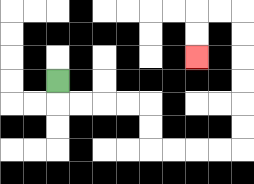{'start': '[2, 3]', 'end': '[8, 2]', 'path_directions': 'D,R,R,R,R,D,D,R,R,R,R,U,U,U,U,U,U,L,L,D,D', 'path_coordinates': '[[2, 3], [2, 4], [3, 4], [4, 4], [5, 4], [6, 4], [6, 5], [6, 6], [7, 6], [8, 6], [9, 6], [10, 6], [10, 5], [10, 4], [10, 3], [10, 2], [10, 1], [10, 0], [9, 0], [8, 0], [8, 1], [8, 2]]'}